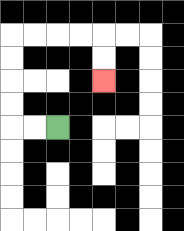{'start': '[2, 5]', 'end': '[4, 3]', 'path_directions': 'L,L,U,U,U,U,R,R,R,R,D,D', 'path_coordinates': '[[2, 5], [1, 5], [0, 5], [0, 4], [0, 3], [0, 2], [0, 1], [1, 1], [2, 1], [3, 1], [4, 1], [4, 2], [4, 3]]'}